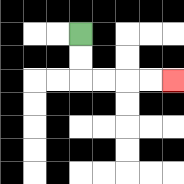{'start': '[3, 1]', 'end': '[7, 3]', 'path_directions': 'D,D,R,R,R,R', 'path_coordinates': '[[3, 1], [3, 2], [3, 3], [4, 3], [5, 3], [6, 3], [7, 3]]'}